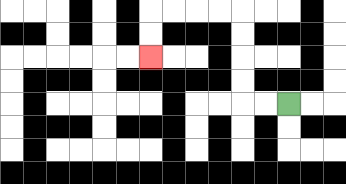{'start': '[12, 4]', 'end': '[6, 2]', 'path_directions': 'L,L,U,U,U,U,L,L,L,L,D,D', 'path_coordinates': '[[12, 4], [11, 4], [10, 4], [10, 3], [10, 2], [10, 1], [10, 0], [9, 0], [8, 0], [7, 0], [6, 0], [6, 1], [6, 2]]'}